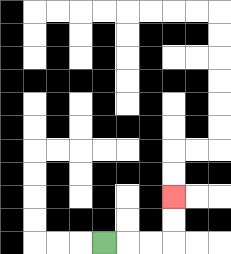{'start': '[4, 10]', 'end': '[7, 8]', 'path_directions': 'R,R,R,U,U', 'path_coordinates': '[[4, 10], [5, 10], [6, 10], [7, 10], [7, 9], [7, 8]]'}